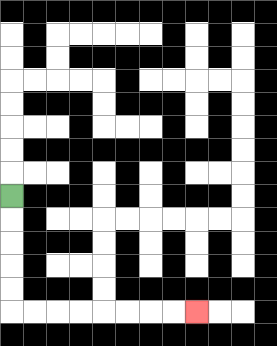{'start': '[0, 8]', 'end': '[8, 13]', 'path_directions': 'D,D,D,D,D,R,R,R,R,R,R,R,R', 'path_coordinates': '[[0, 8], [0, 9], [0, 10], [0, 11], [0, 12], [0, 13], [1, 13], [2, 13], [3, 13], [4, 13], [5, 13], [6, 13], [7, 13], [8, 13]]'}